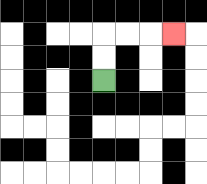{'start': '[4, 3]', 'end': '[7, 1]', 'path_directions': 'U,U,R,R,R', 'path_coordinates': '[[4, 3], [4, 2], [4, 1], [5, 1], [6, 1], [7, 1]]'}